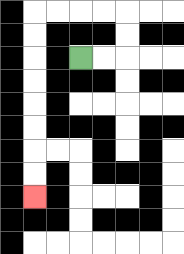{'start': '[3, 2]', 'end': '[1, 8]', 'path_directions': 'R,R,U,U,L,L,L,L,D,D,D,D,D,D,D,D', 'path_coordinates': '[[3, 2], [4, 2], [5, 2], [5, 1], [5, 0], [4, 0], [3, 0], [2, 0], [1, 0], [1, 1], [1, 2], [1, 3], [1, 4], [1, 5], [1, 6], [1, 7], [1, 8]]'}